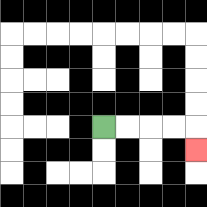{'start': '[4, 5]', 'end': '[8, 6]', 'path_directions': 'R,R,R,R,D', 'path_coordinates': '[[4, 5], [5, 5], [6, 5], [7, 5], [8, 5], [8, 6]]'}